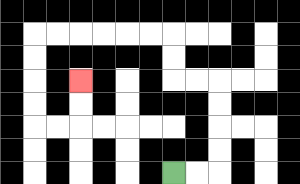{'start': '[7, 7]', 'end': '[3, 3]', 'path_directions': 'R,R,U,U,U,U,L,L,U,U,L,L,L,L,L,L,D,D,D,D,R,R,U,U', 'path_coordinates': '[[7, 7], [8, 7], [9, 7], [9, 6], [9, 5], [9, 4], [9, 3], [8, 3], [7, 3], [7, 2], [7, 1], [6, 1], [5, 1], [4, 1], [3, 1], [2, 1], [1, 1], [1, 2], [1, 3], [1, 4], [1, 5], [2, 5], [3, 5], [3, 4], [3, 3]]'}